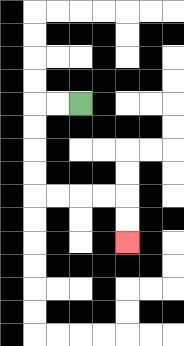{'start': '[3, 4]', 'end': '[5, 10]', 'path_directions': 'L,L,D,D,D,D,R,R,R,R,D,D', 'path_coordinates': '[[3, 4], [2, 4], [1, 4], [1, 5], [1, 6], [1, 7], [1, 8], [2, 8], [3, 8], [4, 8], [5, 8], [5, 9], [5, 10]]'}